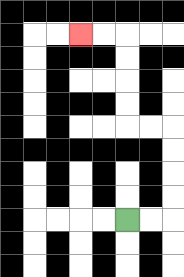{'start': '[5, 9]', 'end': '[3, 1]', 'path_directions': 'R,R,U,U,U,U,L,L,U,U,U,U,L,L', 'path_coordinates': '[[5, 9], [6, 9], [7, 9], [7, 8], [7, 7], [7, 6], [7, 5], [6, 5], [5, 5], [5, 4], [5, 3], [5, 2], [5, 1], [4, 1], [3, 1]]'}